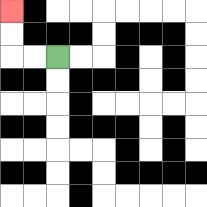{'start': '[2, 2]', 'end': '[0, 0]', 'path_directions': 'L,L,U,U', 'path_coordinates': '[[2, 2], [1, 2], [0, 2], [0, 1], [0, 0]]'}